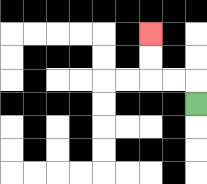{'start': '[8, 4]', 'end': '[6, 1]', 'path_directions': 'U,L,L,U,U', 'path_coordinates': '[[8, 4], [8, 3], [7, 3], [6, 3], [6, 2], [6, 1]]'}